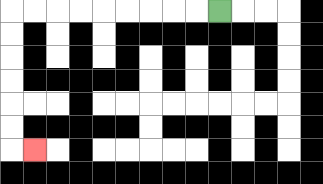{'start': '[9, 0]', 'end': '[1, 6]', 'path_directions': 'L,L,L,L,L,L,L,L,L,D,D,D,D,D,D,R', 'path_coordinates': '[[9, 0], [8, 0], [7, 0], [6, 0], [5, 0], [4, 0], [3, 0], [2, 0], [1, 0], [0, 0], [0, 1], [0, 2], [0, 3], [0, 4], [0, 5], [0, 6], [1, 6]]'}